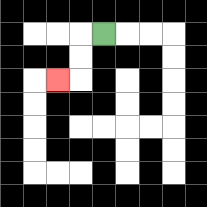{'start': '[4, 1]', 'end': '[2, 3]', 'path_directions': 'L,D,D,L', 'path_coordinates': '[[4, 1], [3, 1], [3, 2], [3, 3], [2, 3]]'}